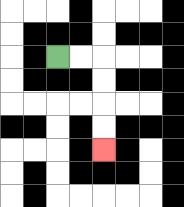{'start': '[2, 2]', 'end': '[4, 6]', 'path_directions': 'R,R,D,D,D,D', 'path_coordinates': '[[2, 2], [3, 2], [4, 2], [4, 3], [4, 4], [4, 5], [4, 6]]'}